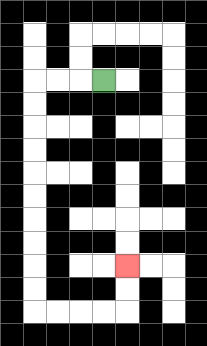{'start': '[4, 3]', 'end': '[5, 11]', 'path_directions': 'L,L,L,D,D,D,D,D,D,D,D,D,D,R,R,R,R,U,U', 'path_coordinates': '[[4, 3], [3, 3], [2, 3], [1, 3], [1, 4], [1, 5], [1, 6], [1, 7], [1, 8], [1, 9], [1, 10], [1, 11], [1, 12], [1, 13], [2, 13], [3, 13], [4, 13], [5, 13], [5, 12], [5, 11]]'}